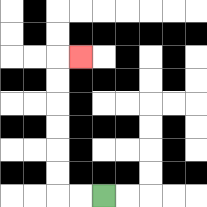{'start': '[4, 8]', 'end': '[3, 2]', 'path_directions': 'L,L,U,U,U,U,U,U,R', 'path_coordinates': '[[4, 8], [3, 8], [2, 8], [2, 7], [2, 6], [2, 5], [2, 4], [2, 3], [2, 2], [3, 2]]'}